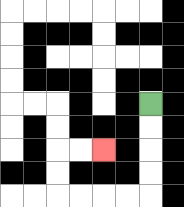{'start': '[6, 4]', 'end': '[4, 6]', 'path_directions': 'D,D,D,D,L,L,L,L,U,U,R,R', 'path_coordinates': '[[6, 4], [6, 5], [6, 6], [6, 7], [6, 8], [5, 8], [4, 8], [3, 8], [2, 8], [2, 7], [2, 6], [3, 6], [4, 6]]'}